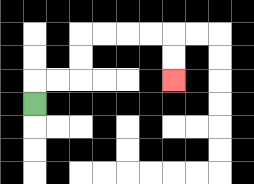{'start': '[1, 4]', 'end': '[7, 3]', 'path_directions': 'U,R,R,U,U,R,R,R,R,D,D', 'path_coordinates': '[[1, 4], [1, 3], [2, 3], [3, 3], [3, 2], [3, 1], [4, 1], [5, 1], [6, 1], [7, 1], [7, 2], [7, 3]]'}